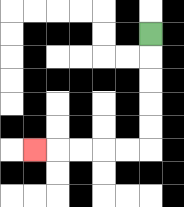{'start': '[6, 1]', 'end': '[1, 6]', 'path_directions': 'D,D,D,D,D,L,L,L,L,L', 'path_coordinates': '[[6, 1], [6, 2], [6, 3], [6, 4], [6, 5], [6, 6], [5, 6], [4, 6], [3, 6], [2, 6], [1, 6]]'}